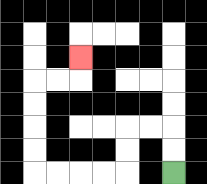{'start': '[7, 7]', 'end': '[3, 2]', 'path_directions': 'U,U,L,L,D,D,L,L,L,L,U,U,U,U,R,R,U', 'path_coordinates': '[[7, 7], [7, 6], [7, 5], [6, 5], [5, 5], [5, 6], [5, 7], [4, 7], [3, 7], [2, 7], [1, 7], [1, 6], [1, 5], [1, 4], [1, 3], [2, 3], [3, 3], [3, 2]]'}